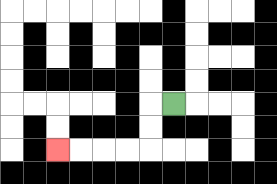{'start': '[7, 4]', 'end': '[2, 6]', 'path_directions': 'L,D,D,L,L,L,L', 'path_coordinates': '[[7, 4], [6, 4], [6, 5], [6, 6], [5, 6], [4, 6], [3, 6], [2, 6]]'}